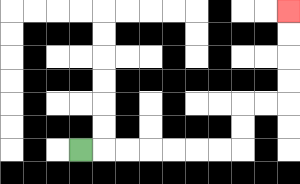{'start': '[3, 6]', 'end': '[12, 0]', 'path_directions': 'R,R,R,R,R,R,R,U,U,R,R,U,U,U,U', 'path_coordinates': '[[3, 6], [4, 6], [5, 6], [6, 6], [7, 6], [8, 6], [9, 6], [10, 6], [10, 5], [10, 4], [11, 4], [12, 4], [12, 3], [12, 2], [12, 1], [12, 0]]'}